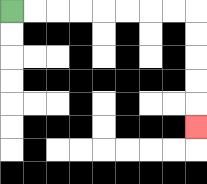{'start': '[0, 0]', 'end': '[8, 5]', 'path_directions': 'R,R,R,R,R,R,R,R,D,D,D,D,D', 'path_coordinates': '[[0, 0], [1, 0], [2, 0], [3, 0], [4, 0], [5, 0], [6, 0], [7, 0], [8, 0], [8, 1], [8, 2], [8, 3], [8, 4], [8, 5]]'}